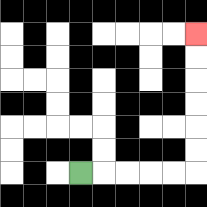{'start': '[3, 7]', 'end': '[8, 1]', 'path_directions': 'R,R,R,R,R,U,U,U,U,U,U', 'path_coordinates': '[[3, 7], [4, 7], [5, 7], [6, 7], [7, 7], [8, 7], [8, 6], [8, 5], [8, 4], [8, 3], [8, 2], [8, 1]]'}